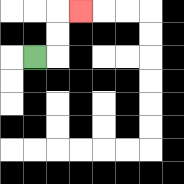{'start': '[1, 2]', 'end': '[3, 0]', 'path_directions': 'R,U,U,R', 'path_coordinates': '[[1, 2], [2, 2], [2, 1], [2, 0], [3, 0]]'}